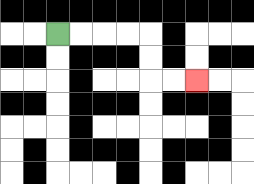{'start': '[2, 1]', 'end': '[8, 3]', 'path_directions': 'R,R,R,R,D,D,R,R', 'path_coordinates': '[[2, 1], [3, 1], [4, 1], [5, 1], [6, 1], [6, 2], [6, 3], [7, 3], [8, 3]]'}